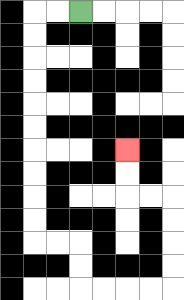{'start': '[3, 0]', 'end': '[5, 6]', 'path_directions': 'L,L,D,D,D,D,D,D,D,D,D,D,R,R,D,D,R,R,R,R,U,U,U,U,L,L,U,U', 'path_coordinates': '[[3, 0], [2, 0], [1, 0], [1, 1], [1, 2], [1, 3], [1, 4], [1, 5], [1, 6], [1, 7], [1, 8], [1, 9], [1, 10], [2, 10], [3, 10], [3, 11], [3, 12], [4, 12], [5, 12], [6, 12], [7, 12], [7, 11], [7, 10], [7, 9], [7, 8], [6, 8], [5, 8], [5, 7], [5, 6]]'}